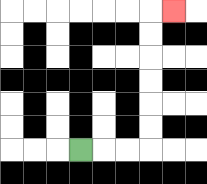{'start': '[3, 6]', 'end': '[7, 0]', 'path_directions': 'R,R,R,U,U,U,U,U,U,R', 'path_coordinates': '[[3, 6], [4, 6], [5, 6], [6, 6], [6, 5], [6, 4], [6, 3], [6, 2], [6, 1], [6, 0], [7, 0]]'}